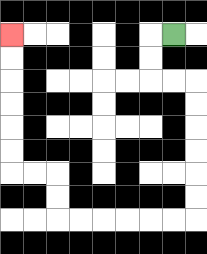{'start': '[7, 1]', 'end': '[0, 1]', 'path_directions': 'L,D,D,R,R,D,D,D,D,D,D,L,L,L,L,L,L,U,U,L,L,U,U,U,U,U,U', 'path_coordinates': '[[7, 1], [6, 1], [6, 2], [6, 3], [7, 3], [8, 3], [8, 4], [8, 5], [8, 6], [8, 7], [8, 8], [8, 9], [7, 9], [6, 9], [5, 9], [4, 9], [3, 9], [2, 9], [2, 8], [2, 7], [1, 7], [0, 7], [0, 6], [0, 5], [0, 4], [0, 3], [0, 2], [0, 1]]'}